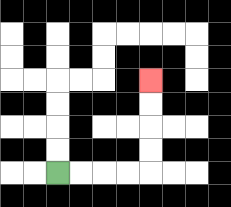{'start': '[2, 7]', 'end': '[6, 3]', 'path_directions': 'R,R,R,R,U,U,U,U', 'path_coordinates': '[[2, 7], [3, 7], [4, 7], [5, 7], [6, 7], [6, 6], [6, 5], [6, 4], [6, 3]]'}